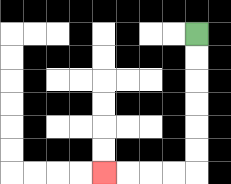{'start': '[8, 1]', 'end': '[4, 7]', 'path_directions': 'D,D,D,D,D,D,L,L,L,L', 'path_coordinates': '[[8, 1], [8, 2], [8, 3], [8, 4], [8, 5], [8, 6], [8, 7], [7, 7], [6, 7], [5, 7], [4, 7]]'}